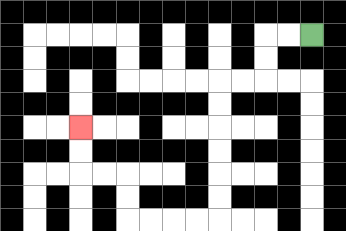{'start': '[13, 1]', 'end': '[3, 5]', 'path_directions': 'L,L,D,D,L,L,D,D,D,D,D,D,L,L,L,L,U,U,L,L,U,U', 'path_coordinates': '[[13, 1], [12, 1], [11, 1], [11, 2], [11, 3], [10, 3], [9, 3], [9, 4], [9, 5], [9, 6], [9, 7], [9, 8], [9, 9], [8, 9], [7, 9], [6, 9], [5, 9], [5, 8], [5, 7], [4, 7], [3, 7], [3, 6], [3, 5]]'}